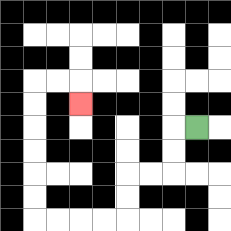{'start': '[8, 5]', 'end': '[3, 4]', 'path_directions': 'L,D,D,L,L,D,D,L,L,L,L,U,U,U,U,U,U,R,R,D', 'path_coordinates': '[[8, 5], [7, 5], [7, 6], [7, 7], [6, 7], [5, 7], [5, 8], [5, 9], [4, 9], [3, 9], [2, 9], [1, 9], [1, 8], [1, 7], [1, 6], [1, 5], [1, 4], [1, 3], [2, 3], [3, 3], [3, 4]]'}